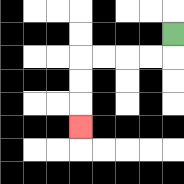{'start': '[7, 1]', 'end': '[3, 5]', 'path_directions': 'D,L,L,L,L,D,D,D', 'path_coordinates': '[[7, 1], [7, 2], [6, 2], [5, 2], [4, 2], [3, 2], [3, 3], [3, 4], [3, 5]]'}